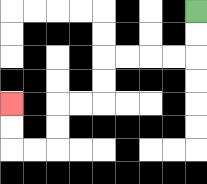{'start': '[8, 0]', 'end': '[0, 4]', 'path_directions': 'D,D,L,L,L,L,D,D,L,L,D,D,L,L,U,U', 'path_coordinates': '[[8, 0], [8, 1], [8, 2], [7, 2], [6, 2], [5, 2], [4, 2], [4, 3], [4, 4], [3, 4], [2, 4], [2, 5], [2, 6], [1, 6], [0, 6], [0, 5], [0, 4]]'}